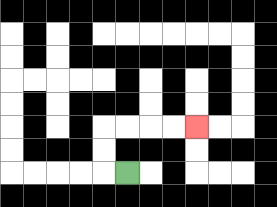{'start': '[5, 7]', 'end': '[8, 5]', 'path_directions': 'L,U,U,R,R,R,R', 'path_coordinates': '[[5, 7], [4, 7], [4, 6], [4, 5], [5, 5], [6, 5], [7, 5], [8, 5]]'}